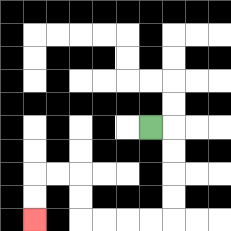{'start': '[6, 5]', 'end': '[1, 9]', 'path_directions': 'R,D,D,D,D,L,L,L,L,U,U,L,L,D,D', 'path_coordinates': '[[6, 5], [7, 5], [7, 6], [7, 7], [7, 8], [7, 9], [6, 9], [5, 9], [4, 9], [3, 9], [3, 8], [3, 7], [2, 7], [1, 7], [1, 8], [1, 9]]'}